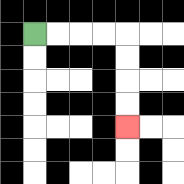{'start': '[1, 1]', 'end': '[5, 5]', 'path_directions': 'R,R,R,R,D,D,D,D', 'path_coordinates': '[[1, 1], [2, 1], [3, 1], [4, 1], [5, 1], [5, 2], [5, 3], [5, 4], [5, 5]]'}